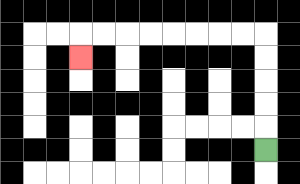{'start': '[11, 6]', 'end': '[3, 2]', 'path_directions': 'U,U,U,U,U,L,L,L,L,L,L,L,L,D', 'path_coordinates': '[[11, 6], [11, 5], [11, 4], [11, 3], [11, 2], [11, 1], [10, 1], [9, 1], [8, 1], [7, 1], [6, 1], [5, 1], [4, 1], [3, 1], [3, 2]]'}